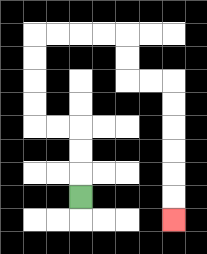{'start': '[3, 8]', 'end': '[7, 9]', 'path_directions': 'U,U,U,L,L,U,U,U,U,R,R,R,R,D,D,R,R,D,D,D,D,D,D', 'path_coordinates': '[[3, 8], [3, 7], [3, 6], [3, 5], [2, 5], [1, 5], [1, 4], [1, 3], [1, 2], [1, 1], [2, 1], [3, 1], [4, 1], [5, 1], [5, 2], [5, 3], [6, 3], [7, 3], [7, 4], [7, 5], [7, 6], [7, 7], [7, 8], [7, 9]]'}